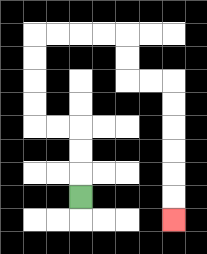{'start': '[3, 8]', 'end': '[7, 9]', 'path_directions': 'U,U,U,L,L,U,U,U,U,R,R,R,R,D,D,R,R,D,D,D,D,D,D', 'path_coordinates': '[[3, 8], [3, 7], [3, 6], [3, 5], [2, 5], [1, 5], [1, 4], [1, 3], [1, 2], [1, 1], [2, 1], [3, 1], [4, 1], [5, 1], [5, 2], [5, 3], [6, 3], [7, 3], [7, 4], [7, 5], [7, 6], [7, 7], [7, 8], [7, 9]]'}